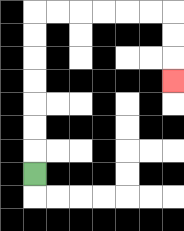{'start': '[1, 7]', 'end': '[7, 3]', 'path_directions': 'U,U,U,U,U,U,U,R,R,R,R,R,R,D,D,D', 'path_coordinates': '[[1, 7], [1, 6], [1, 5], [1, 4], [1, 3], [1, 2], [1, 1], [1, 0], [2, 0], [3, 0], [4, 0], [5, 0], [6, 0], [7, 0], [7, 1], [7, 2], [7, 3]]'}